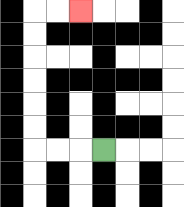{'start': '[4, 6]', 'end': '[3, 0]', 'path_directions': 'L,L,L,U,U,U,U,U,U,R,R', 'path_coordinates': '[[4, 6], [3, 6], [2, 6], [1, 6], [1, 5], [1, 4], [1, 3], [1, 2], [1, 1], [1, 0], [2, 0], [3, 0]]'}